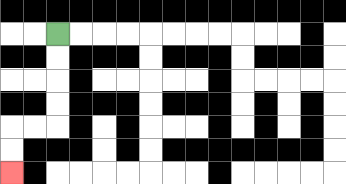{'start': '[2, 1]', 'end': '[0, 7]', 'path_directions': 'D,D,D,D,L,L,D,D', 'path_coordinates': '[[2, 1], [2, 2], [2, 3], [2, 4], [2, 5], [1, 5], [0, 5], [0, 6], [0, 7]]'}